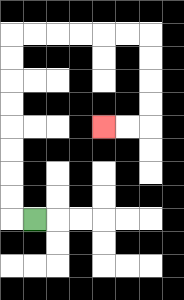{'start': '[1, 9]', 'end': '[4, 5]', 'path_directions': 'L,U,U,U,U,U,U,U,U,R,R,R,R,R,R,D,D,D,D,L,L', 'path_coordinates': '[[1, 9], [0, 9], [0, 8], [0, 7], [0, 6], [0, 5], [0, 4], [0, 3], [0, 2], [0, 1], [1, 1], [2, 1], [3, 1], [4, 1], [5, 1], [6, 1], [6, 2], [6, 3], [6, 4], [6, 5], [5, 5], [4, 5]]'}